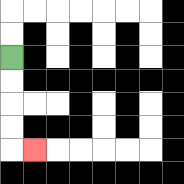{'start': '[0, 2]', 'end': '[1, 6]', 'path_directions': 'D,D,D,D,R', 'path_coordinates': '[[0, 2], [0, 3], [0, 4], [0, 5], [0, 6], [1, 6]]'}